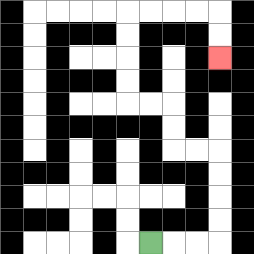{'start': '[6, 10]', 'end': '[9, 2]', 'path_directions': 'R,R,R,U,U,U,U,L,L,U,U,L,L,U,U,U,U,R,R,R,R,D,D', 'path_coordinates': '[[6, 10], [7, 10], [8, 10], [9, 10], [9, 9], [9, 8], [9, 7], [9, 6], [8, 6], [7, 6], [7, 5], [7, 4], [6, 4], [5, 4], [5, 3], [5, 2], [5, 1], [5, 0], [6, 0], [7, 0], [8, 0], [9, 0], [9, 1], [9, 2]]'}